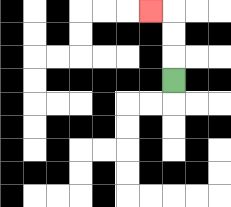{'start': '[7, 3]', 'end': '[6, 0]', 'path_directions': 'U,U,U,L', 'path_coordinates': '[[7, 3], [7, 2], [7, 1], [7, 0], [6, 0]]'}